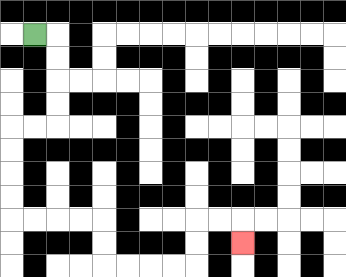{'start': '[1, 1]', 'end': '[10, 10]', 'path_directions': 'R,D,D,D,D,L,L,D,D,D,D,R,R,R,R,D,D,R,R,R,R,U,U,R,R,D', 'path_coordinates': '[[1, 1], [2, 1], [2, 2], [2, 3], [2, 4], [2, 5], [1, 5], [0, 5], [0, 6], [0, 7], [0, 8], [0, 9], [1, 9], [2, 9], [3, 9], [4, 9], [4, 10], [4, 11], [5, 11], [6, 11], [7, 11], [8, 11], [8, 10], [8, 9], [9, 9], [10, 9], [10, 10]]'}